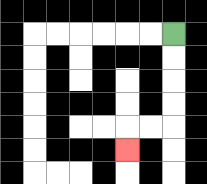{'start': '[7, 1]', 'end': '[5, 6]', 'path_directions': 'D,D,D,D,L,L,D', 'path_coordinates': '[[7, 1], [7, 2], [7, 3], [7, 4], [7, 5], [6, 5], [5, 5], [5, 6]]'}